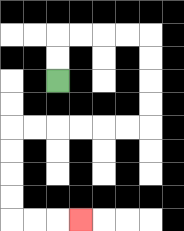{'start': '[2, 3]', 'end': '[3, 9]', 'path_directions': 'U,U,R,R,R,R,D,D,D,D,L,L,L,L,L,L,D,D,D,D,R,R,R', 'path_coordinates': '[[2, 3], [2, 2], [2, 1], [3, 1], [4, 1], [5, 1], [6, 1], [6, 2], [6, 3], [6, 4], [6, 5], [5, 5], [4, 5], [3, 5], [2, 5], [1, 5], [0, 5], [0, 6], [0, 7], [0, 8], [0, 9], [1, 9], [2, 9], [3, 9]]'}